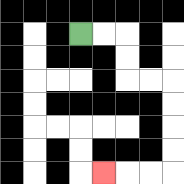{'start': '[3, 1]', 'end': '[4, 7]', 'path_directions': 'R,R,D,D,R,R,D,D,D,D,L,L,L', 'path_coordinates': '[[3, 1], [4, 1], [5, 1], [5, 2], [5, 3], [6, 3], [7, 3], [7, 4], [7, 5], [7, 6], [7, 7], [6, 7], [5, 7], [4, 7]]'}